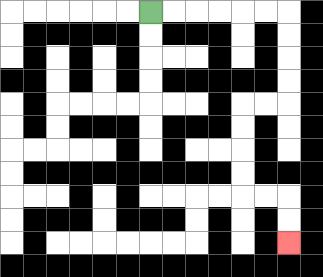{'start': '[6, 0]', 'end': '[12, 10]', 'path_directions': 'R,R,R,R,R,R,D,D,D,D,L,L,D,D,D,D,R,R,D,D', 'path_coordinates': '[[6, 0], [7, 0], [8, 0], [9, 0], [10, 0], [11, 0], [12, 0], [12, 1], [12, 2], [12, 3], [12, 4], [11, 4], [10, 4], [10, 5], [10, 6], [10, 7], [10, 8], [11, 8], [12, 8], [12, 9], [12, 10]]'}